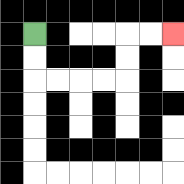{'start': '[1, 1]', 'end': '[7, 1]', 'path_directions': 'D,D,R,R,R,R,U,U,R,R', 'path_coordinates': '[[1, 1], [1, 2], [1, 3], [2, 3], [3, 3], [4, 3], [5, 3], [5, 2], [5, 1], [6, 1], [7, 1]]'}